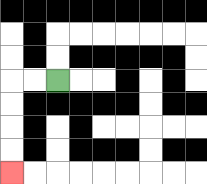{'start': '[2, 3]', 'end': '[0, 7]', 'path_directions': 'L,L,D,D,D,D', 'path_coordinates': '[[2, 3], [1, 3], [0, 3], [0, 4], [0, 5], [0, 6], [0, 7]]'}